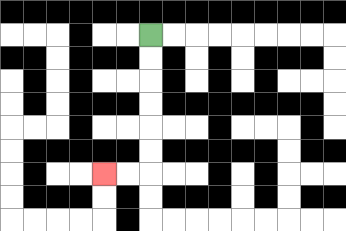{'start': '[6, 1]', 'end': '[4, 7]', 'path_directions': 'D,D,D,D,D,D,L,L', 'path_coordinates': '[[6, 1], [6, 2], [6, 3], [6, 4], [6, 5], [6, 6], [6, 7], [5, 7], [4, 7]]'}